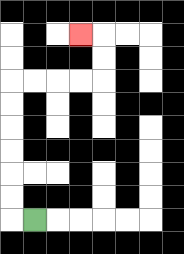{'start': '[1, 9]', 'end': '[3, 1]', 'path_directions': 'L,U,U,U,U,U,U,R,R,R,R,U,U,L', 'path_coordinates': '[[1, 9], [0, 9], [0, 8], [0, 7], [0, 6], [0, 5], [0, 4], [0, 3], [1, 3], [2, 3], [3, 3], [4, 3], [4, 2], [4, 1], [3, 1]]'}